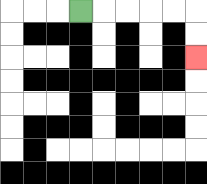{'start': '[3, 0]', 'end': '[8, 2]', 'path_directions': 'R,R,R,R,R,D,D', 'path_coordinates': '[[3, 0], [4, 0], [5, 0], [6, 0], [7, 0], [8, 0], [8, 1], [8, 2]]'}